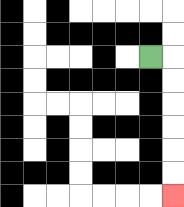{'start': '[6, 2]', 'end': '[7, 8]', 'path_directions': 'R,D,D,D,D,D,D', 'path_coordinates': '[[6, 2], [7, 2], [7, 3], [7, 4], [7, 5], [7, 6], [7, 7], [7, 8]]'}